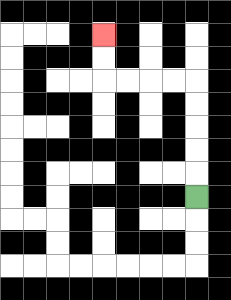{'start': '[8, 8]', 'end': '[4, 1]', 'path_directions': 'U,U,U,U,U,L,L,L,L,U,U', 'path_coordinates': '[[8, 8], [8, 7], [8, 6], [8, 5], [8, 4], [8, 3], [7, 3], [6, 3], [5, 3], [4, 3], [4, 2], [4, 1]]'}